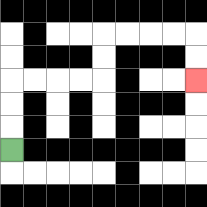{'start': '[0, 6]', 'end': '[8, 3]', 'path_directions': 'U,U,U,R,R,R,R,U,U,R,R,R,R,D,D', 'path_coordinates': '[[0, 6], [0, 5], [0, 4], [0, 3], [1, 3], [2, 3], [3, 3], [4, 3], [4, 2], [4, 1], [5, 1], [6, 1], [7, 1], [8, 1], [8, 2], [8, 3]]'}